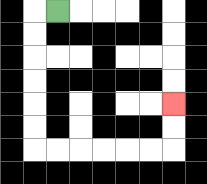{'start': '[2, 0]', 'end': '[7, 4]', 'path_directions': 'L,D,D,D,D,D,D,R,R,R,R,R,R,U,U', 'path_coordinates': '[[2, 0], [1, 0], [1, 1], [1, 2], [1, 3], [1, 4], [1, 5], [1, 6], [2, 6], [3, 6], [4, 6], [5, 6], [6, 6], [7, 6], [7, 5], [7, 4]]'}